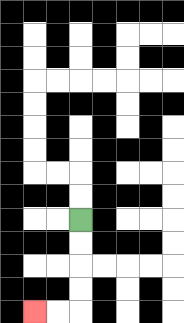{'start': '[3, 9]', 'end': '[1, 13]', 'path_directions': 'D,D,D,D,L,L', 'path_coordinates': '[[3, 9], [3, 10], [3, 11], [3, 12], [3, 13], [2, 13], [1, 13]]'}